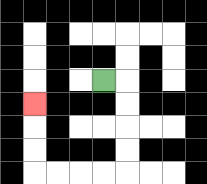{'start': '[4, 3]', 'end': '[1, 4]', 'path_directions': 'R,D,D,D,D,L,L,L,L,U,U,U', 'path_coordinates': '[[4, 3], [5, 3], [5, 4], [5, 5], [5, 6], [5, 7], [4, 7], [3, 7], [2, 7], [1, 7], [1, 6], [1, 5], [1, 4]]'}